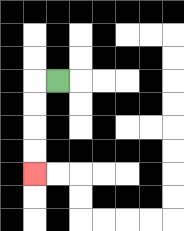{'start': '[2, 3]', 'end': '[1, 7]', 'path_directions': 'L,D,D,D,D', 'path_coordinates': '[[2, 3], [1, 3], [1, 4], [1, 5], [1, 6], [1, 7]]'}